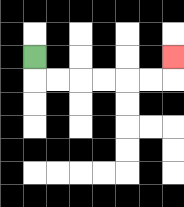{'start': '[1, 2]', 'end': '[7, 2]', 'path_directions': 'D,R,R,R,R,R,R,U', 'path_coordinates': '[[1, 2], [1, 3], [2, 3], [3, 3], [4, 3], [5, 3], [6, 3], [7, 3], [7, 2]]'}